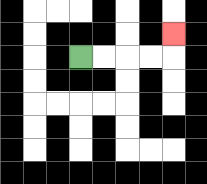{'start': '[3, 2]', 'end': '[7, 1]', 'path_directions': 'R,R,R,R,U', 'path_coordinates': '[[3, 2], [4, 2], [5, 2], [6, 2], [7, 2], [7, 1]]'}